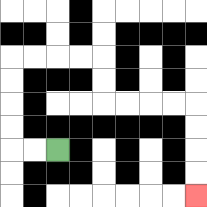{'start': '[2, 6]', 'end': '[8, 8]', 'path_directions': 'L,L,U,U,U,U,R,R,R,R,D,D,R,R,R,R,D,D,D,D', 'path_coordinates': '[[2, 6], [1, 6], [0, 6], [0, 5], [0, 4], [0, 3], [0, 2], [1, 2], [2, 2], [3, 2], [4, 2], [4, 3], [4, 4], [5, 4], [6, 4], [7, 4], [8, 4], [8, 5], [8, 6], [8, 7], [8, 8]]'}